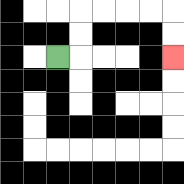{'start': '[2, 2]', 'end': '[7, 2]', 'path_directions': 'R,U,U,R,R,R,R,D,D', 'path_coordinates': '[[2, 2], [3, 2], [3, 1], [3, 0], [4, 0], [5, 0], [6, 0], [7, 0], [7, 1], [7, 2]]'}